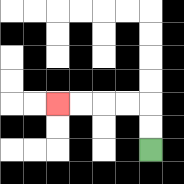{'start': '[6, 6]', 'end': '[2, 4]', 'path_directions': 'U,U,L,L,L,L', 'path_coordinates': '[[6, 6], [6, 5], [6, 4], [5, 4], [4, 4], [3, 4], [2, 4]]'}